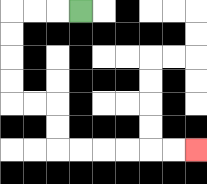{'start': '[3, 0]', 'end': '[8, 6]', 'path_directions': 'L,L,L,D,D,D,D,R,R,D,D,R,R,R,R,R,R', 'path_coordinates': '[[3, 0], [2, 0], [1, 0], [0, 0], [0, 1], [0, 2], [0, 3], [0, 4], [1, 4], [2, 4], [2, 5], [2, 6], [3, 6], [4, 6], [5, 6], [6, 6], [7, 6], [8, 6]]'}